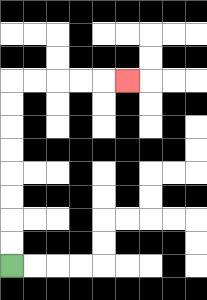{'start': '[0, 11]', 'end': '[5, 3]', 'path_directions': 'U,U,U,U,U,U,U,U,R,R,R,R,R', 'path_coordinates': '[[0, 11], [0, 10], [0, 9], [0, 8], [0, 7], [0, 6], [0, 5], [0, 4], [0, 3], [1, 3], [2, 3], [3, 3], [4, 3], [5, 3]]'}